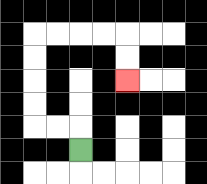{'start': '[3, 6]', 'end': '[5, 3]', 'path_directions': 'U,L,L,U,U,U,U,R,R,R,R,D,D', 'path_coordinates': '[[3, 6], [3, 5], [2, 5], [1, 5], [1, 4], [1, 3], [1, 2], [1, 1], [2, 1], [3, 1], [4, 1], [5, 1], [5, 2], [5, 3]]'}